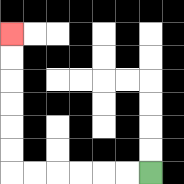{'start': '[6, 7]', 'end': '[0, 1]', 'path_directions': 'L,L,L,L,L,L,U,U,U,U,U,U', 'path_coordinates': '[[6, 7], [5, 7], [4, 7], [3, 7], [2, 7], [1, 7], [0, 7], [0, 6], [0, 5], [0, 4], [0, 3], [0, 2], [0, 1]]'}